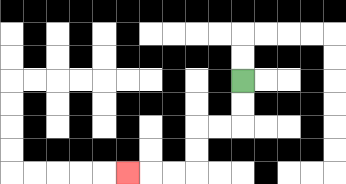{'start': '[10, 3]', 'end': '[5, 7]', 'path_directions': 'D,D,L,L,D,D,L,L,L', 'path_coordinates': '[[10, 3], [10, 4], [10, 5], [9, 5], [8, 5], [8, 6], [8, 7], [7, 7], [6, 7], [5, 7]]'}